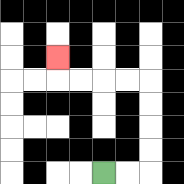{'start': '[4, 7]', 'end': '[2, 2]', 'path_directions': 'R,R,U,U,U,U,L,L,L,L,U', 'path_coordinates': '[[4, 7], [5, 7], [6, 7], [6, 6], [6, 5], [6, 4], [6, 3], [5, 3], [4, 3], [3, 3], [2, 3], [2, 2]]'}